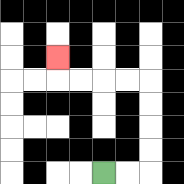{'start': '[4, 7]', 'end': '[2, 2]', 'path_directions': 'R,R,U,U,U,U,L,L,L,L,U', 'path_coordinates': '[[4, 7], [5, 7], [6, 7], [6, 6], [6, 5], [6, 4], [6, 3], [5, 3], [4, 3], [3, 3], [2, 3], [2, 2]]'}